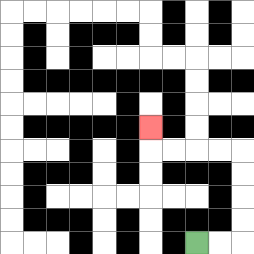{'start': '[8, 10]', 'end': '[6, 5]', 'path_directions': 'R,R,U,U,U,U,L,L,L,L,U', 'path_coordinates': '[[8, 10], [9, 10], [10, 10], [10, 9], [10, 8], [10, 7], [10, 6], [9, 6], [8, 6], [7, 6], [6, 6], [6, 5]]'}